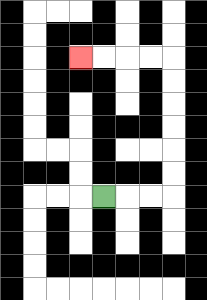{'start': '[4, 8]', 'end': '[3, 2]', 'path_directions': 'R,R,R,U,U,U,U,U,U,L,L,L,L', 'path_coordinates': '[[4, 8], [5, 8], [6, 8], [7, 8], [7, 7], [7, 6], [7, 5], [7, 4], [7, 3], [7, 2], [6, 2], [5, 2], [4, 2], [3, 2]]'}